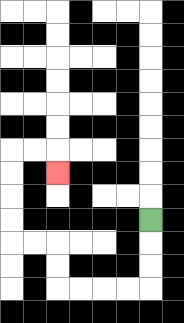{'start': '[6, 9]', 'end': '[2, 7]', 'path_directions': 'D,D,D,L,L,L,L,U,U,L,L,U,U,U,U,R,R,D', 'path_coordinates': '[[6, 9], [6, 10], [6, 11], [6, 12], [5, 12], [4, 12], [3, 12], [2, 12], [2, 11], [2, 10], [1, 10], [0, 10], [0, 9], [0, 8], [0, 7], [0, 6], [1, 6], [2, 6], [2, 7]]'}